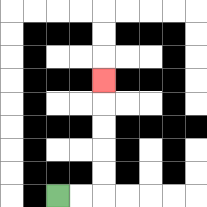{'start': '[2, 8]', 'end': '[4, 3]', 'path_directions': 'R,R,U,U,U,U,U', 'path_coordinates': '[[2, 8], [3, 8], [4, 8], [4, 7], [4, 6], [4, 5], [4, 4], [4, 3]]'}